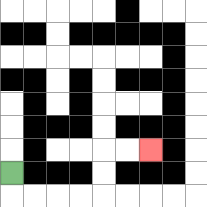{'start': '[0, 7]', 'end': '[6, 6]', 'path_directions': 'D,R,R,R,R,U,U,R,R', 'path_coordinates': '[[0, 7], [0, 8], [1, 8], [2, 8], [3, 8], [4, 8], [4, 7], [4, 6], [5, 6], [6, 6]]'}